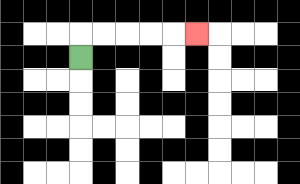{'start': '[3, 2]', 'end': '[8, 1]', 'path_directions': 'U,R,R,R,R,R', 'path_coordinates': '[[3, 2], [3, 1], [4, 1], [5, 1], [6, 1], [7, 1], [8, 1]]'}